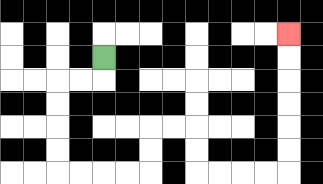{'start': '[4, 2]', 'end': '[12, 1]', 'path_directions': 'D,L,L,D,D,D,D,R,R,R,R,U,U,R,R,D,D,R,R,R,R,U,U,U,U,U,U', 'path_coordinates': '[[4, 2], [4, 3], [3, 3], [2, 3], [2, 4], [2, 5], [2, 6], [2, 7], [3, 7], [4, 7], [5, 7], [6, 7], [6, 6], [6, 5], [7, 5], [8, 5], [8, 6], [8, 7], [9, 7], [10, 7], [11, 7], [12, 7], [12, 6], [12, 5], [12, 4], [12, 3], [12, 2], [12, 1]]'}